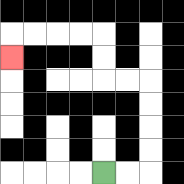{'start': '[4, 7]', 'end': '[0, 2]', 'path_directions': 'R,R,U,U,U,U,L,L,U,U,L,L,L,L,D', 'path_coordinates': '[[4, 7], [5, 7], [6, 7], [6, 6], [6, 5], [6, 4], [6, 3], [5, 3], [4, 3], [4, 2], [4, 1], [3, 1], [2, 1], [1, 1], [0, 1], [0, 2]]'}